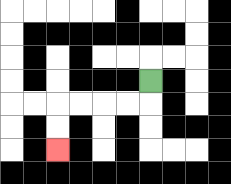{'start': '[6, 3]', 'end': '[2, 6]', 'path_directions': 'D,L,L,L,L,D,D', 'path_coordinates': '[[6, 3], [6, 4], [5, 4], [4, 4], [3, 4], [2, 4], [2, 5], [2, 6]]'}